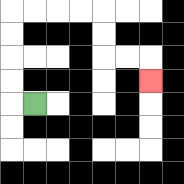{'start': '[1, 4]', 'end': '[6, 3]', 'path_directions': 'L,U,U,U,U,R,R,R,R,D,D,R,R,D', 'path_coordinates': '[[1, 4], [0, 4], [0, 3], [0, 2], [0, 1], [0, 0], [1, 0], [2, 0], [3, 0], [4, 0], [4, 1], [4, 2], [5, 2], [6, 2], [6, 3]]'}